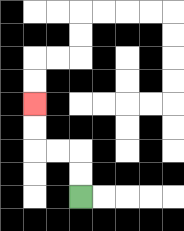{'start': '[3, 8]', 'end': '[1, 4]', 'path_directions': 'U,U,L,L,U,U', 'path_coordinates': '[[3, 8], [3, 7], [3, 6], [2, 6], [1, 6], [1, 5], [1, 4]]'}